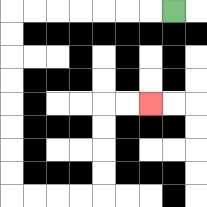{'start': '[7, 0]', 'end': '[6, 4]', 'path_directions': 'L,L,L,L,L,L,L,D,D,D,D,D,D,D,D,R,R,R,R,U,U,U,U,R,R', 'path_coordinates': '[[7, 0], [6, 0], [5, 0], [4, 0], [3, 0], [2, 0], [1, 0], [0, 0], [0, 1], [0, 2], [0, 3], [0, 4], [0, 5], [0, 6], [0, 7], [0, 8], [1, 8], [2, 8], [3, 8], [4, 8], [4, 7], [4, 6], [4, 5], [4, 4], [5, 4], [6, 4]]'}